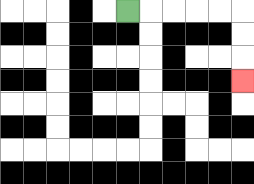{'start': '[5, 0]', 'end': '[10, 3]', 'path_directions': 'R,R,R,R,R,D,D,D', 'path_coordinates': '[[5, 0], [6, 0], [7, 0], [8, 0], [9, 0], [10, 0], [10, 1], [10, 2], [10, 3]]'}